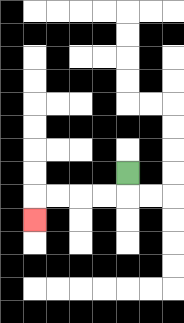{'start': '[5, 7]', 'end': '[1, 9]', 'path_directions': 'D,L,L,L,L,D', 'path_coordinates': '[[5, 7], [5, 8], [4, 8], [3, 8], [2, 8], [1, 8], [1, 9]]'}